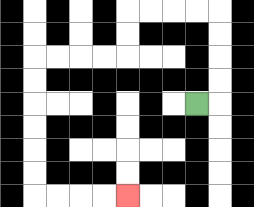{'start': '[8, 4]', 'end': '[5, 8]', 'path_directions': 'R,U,U,U,U,L,L,L,L,D,D,L,L,L,L,D,D,D,D,D,D,R,R,R,R', 'path_coordinates': '[[8, 4], [9, 4], [9, 3], [9, 2], [9, 1], [9, 0], [8, 0], [7, 0], [6, 0], [5, 0], [5, 1], [5, 2], [4, 2], [3, 2], [2, 2], [1, 2], [1, 3], [1, 4], [1, 5], [1, 6], [1, 7], [1, 8], [2, 8], [3, 8], [4, 8], [5, 8]]'}